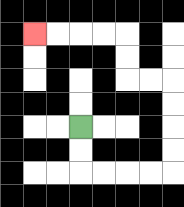{'start': '[3, 5]', 'end': '[1, 1]', 'path_directions': 'D,D,R,R,R,R,U,U,U,U,L,L,U,U,L,L,L,L', 'path_coordinates': '[[3, 5], [3, 6], [3, 7], [4, 7], [5, 7], [6, 7], [7, 7], [7, 6], [7, 5], [7, 4], [7, 3], [6, 3], [5, 3], [5, 2], [5, 1], [4, 1], [3, 1], [2, 1], [1, 1]]'}